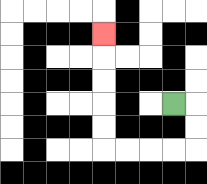{'start': '[7, 4]', 'end': '[4, 1]', 'path_directions': 'R,D,D,L,L,L,L,U,U,U,U,U', 'path_coordinates': '[[7, 4], [8, 4], [8, 5], [8, 6], [7, 6], [6, 6], [5, 6], [4, 6], [4, 5], [4, 4], [4, 3], [4, 2], [4, 1]]'}